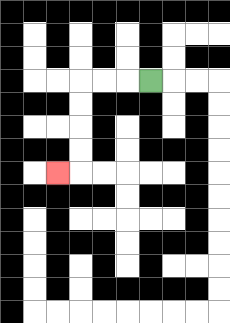{'start': '[6, 3]', 'end': '[2, 7]', 'path_directions': 'L,L,L,D,D,D,D,L', 'path_coordinates': '[[6, 3], [5, 3], [4, 3], [3, 3], [3, 4], [3, 5], [3, 6], [3, 7], [2, 7]]'}